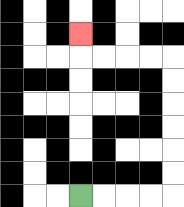{'start': '[3, 8]', 'end': '[3, 1]', 'path_directions': 'R,R,R,R,U,U,U,U,U,U,L,L,L,L,U', 'path_coordinates': '[[3, 8], [4, 8], [5, 8], [6, 8], [7, 8], [7, 7], [7, 6], [7, 5], [7, 4], [7, 3], [7, 2], [6, 2], [5, 2], [4, 2], [3, 2], [3, 1]]'}